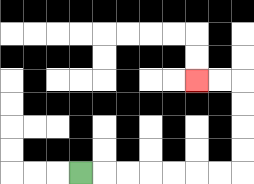{'start': '[3, 7]', 'end': '[8, 3]', 'path_directions': 'R,R,R,R,R,R,R,U,U,U,U,L,L', 'path_coordinates': '[[3, 7], [4, 7], [5, 7], [6, 7], [7, 7], [8, 7], [9, 7], [10, 7], [10, 6], [10, 5], [10, 4], [10, 3], [9, 3], [8, 3]]'}